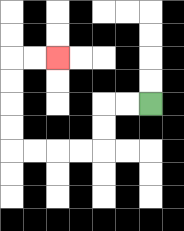{'start': '[6, 4]', 'end': '[2, 2]', 'path_directions': 'L,L,D,D,L,L,L,L,U,U,U,U,R,R', 'path_coordinates': '[[6, 4], [5, 4], [4, 4], [4, 5], [4, 6], [3, 6], [2, 6], [1, 6], [0, 6], [0, 5], [0, 4], [0, 3], [0, 2], [1, 2], [2, 2]]'}